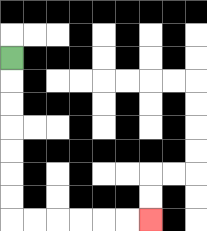{'start': '[0, 2]', 'end': '[6, 9]', 'path_directions': 'D,D,D,D,D,D,D,R,R,R,R,R,R', 'path_coordinates': '[[0, 2], [0, 3], [0, 4], [0, 5], [0, 6], [0, 7], [0, 8], [0, 9], [1, 9], [2, 9], [3, 9], [4, 9], [5, 9], [6, 9]]'}